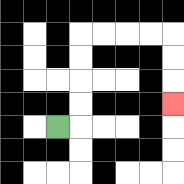{'start': '[2, 5]', 'end': '[7, 4]', 'path_directions': 'R,U,U,U,U,R,R,R,R,D,D,D', 'path_coordinates': '[[2, 5], [3, 5], [3, 4], [3, 3], [3, 2], [3, 1], [4, 1], [5, 1], [6, 1], [7, 1], [7, 2], [7, 3], [7, 4]]'}